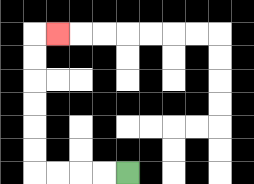{'start': '[5, 7]', 'end': '[2, 1]', 'path_directions': 'L,L,L,L,U,U,U,U,U,U,R', 'path_coordinates': '[[5, 7], [4, 7], [3, 7], [2, 7], [1, 7], [1, 6], [1, 5], [1, 4], [1, 3], [1, 2], [1, 1], [2, 1]]'}